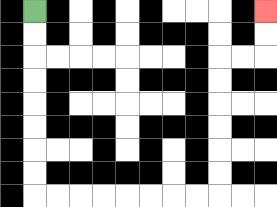{'start': '[1, 0]', 'end': '[11, 0]', 'path_directions': 'D,D,D,D,D,D,D,D,R,R,R,R,R,R,R,R,U,U,U,U,U,U,R,R,U,U', 'path_coordinates': '[[1, 0], [1, 1], [1, 2], [1, 3], [1, 4], [1, 5], [1, 6], [1, 7], [1, 8], [2, 8], [3, 8], [4, 8], [5, 8], [6, 8], [7, 8], [8, 8], [9, 8], [9, 7], [9, 6], [9, 5], [9, 4], [9, 3], [9, 2], [10, 2], [11, 2], [11, 1], [11, 0]]'}